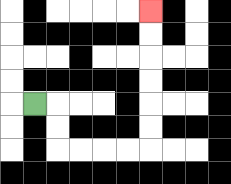{'start': '[1, 4]', 'end': '[6, 0]', 'path_directions': 'R,D,D,R,R,R,R,U,U,U,U,U,U', 'path_coordinates': '[[1, 4], [2, 4], [2, 5], [2, 6], [3, 6], [4, 6], [5, 6], [6, 6], [6, 5], [6, 4], [6, 3], [6, 2], [6, 1], [6, 0]]'}